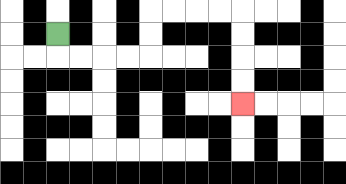{'start': '[2, 1]', 'end': '[10, 4]', 'path_directions': 'D,R,R,R,R,U,U,R,R,R,R,D,D,D,D', 'path_coordinates': '[[2, 1], [2, 2], [3, 2], [4, 2], [5, 2], [6, 2], [6, 1], [6, 0], [7, 0], [8, 0], [9, 0], [10, 0], [10, 1], [10, 2], [10, 3], [10, 4]]'}